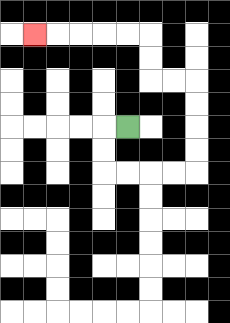{'start': '[5, 5]', 'end': '[1, 1]', 'path_directions': 'L,D,D,R,R,R,R,U,U,U,U,L,L,U,U,L,L,L,L,L', 'path_coordinates': '[[5, 5], [4, 5], [4, 6], [4, 7], [5, 7], [6, 7], [7, 7], [8, 7], [8, 6], [8, 5], [8, 4], [8, 3], [7, 3], [6, 3], [6, 2], [6, 1], [5, 1], [4, 1], [3, 1], [2, 1], [1, 1]]'}